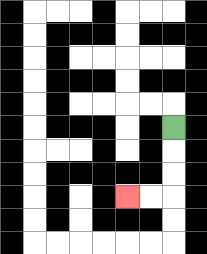{'start': '[7, 5]', 'end': '[5, 8]', 'path_directions': 'D,D,D,L,L', 'path_coordinates': '[[7, 5], [7, 6], [7, 7], [7, 8], [6, 8], [5, 8]]'}